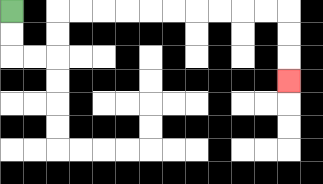{'start': '[0, 0]', 'end': '[12, 3]', 'path_directions': 'D,D,R,R,U,U,R,R,R,R,R,R,R,R,R,R,D,D,D', 'path_coordinates': '[[0, 0], [0, 1], [0, 2], [1, 2], [2, 2], [2, 1], [2, 0], [3, 0], [4, 0], [5, 0], [6, 0], [7, 0], [8, 0], [9, 0], [10, 0], [11, 0], [12, 0], [12, 1], [12, 2], [12, 3]]'}